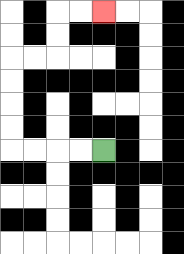{'start': '[4, 6]', 'end': '[4, 0]', 'path_directions': 'L,L,L,L,U,U,U,U,R,R,U,U,R,R', 'path_coordinates': '[[4, 6], [3, 6], [2, 6], [1, 6], [0, 6], [0, 5], [0, 4], [0, 3], [0, 2], [1, 2], [2, 2], [2, 1], [2, 0], [3, 0], [4, 0]]'}